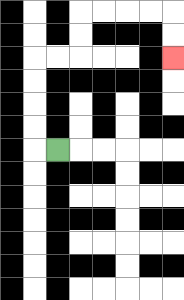{'start': '[2, 6]', 'end': '[7, 2]', 'path_directions': 'L,U,U,U,U,R,R,U,U,R,R,R,R,D,D', 'path_coordinates': '[[2, 6], [1, 6], [1, 5], [1, 4], [1, 3], [1, 2], [2, 2], [3, 2], [3, 1], [3, 0], [4, 0], [5, 0], [6, 0], [7, 0], [7, 1], [7, 2]]'}